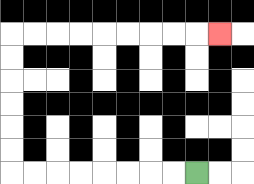{'start': '[8, 7]', 'end': '[9, 1]', 'path_directions': 'L,L,L,L,L,L,L,L,U,U,U,U,U,U,R,R,R,R,R,R,R,R,R', 'path_coordinates': '[[8, 7], [7, 7], [6, 7], [5, 7], [4, 7], [3, 7], [2, 7], [1, 7], [0, 7], [0, 6], [0, 5], [0, 4], [0, 3], [0, 2], [0, 1], [1, 1], [2, 1], [3, 1], [4, 1], [5, 1], [6, 1], [7, 1], [8, 1], [9, 1]]'}